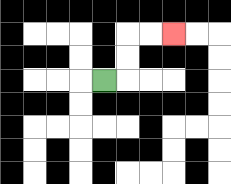{'start': '[4, 3]', 'end': '[7, 1]', 'path_directions': 'R,U,U,R,R', 'path_coordinates': '[[4, 3], [5, 3], [5, 2], [5, 1], [6, 1], [7, 1]]'}